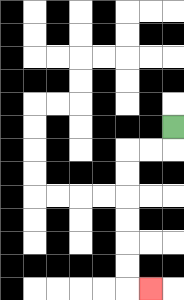{'start': '[7, 5]', 'end': '[6, 12]', 'path_directions': 'D,L,L,D,D,D,D,D,D,R', 'path_coordinates': '[[7, 5], [7, 6], [6, 6], [5, 6], [5, 7], [5, 8], [5, 9], [5, 10], [5, 11], [5, 12], [6, 12]]'}